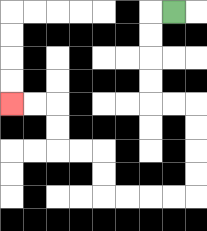{'start': '[7, 0]', 'end': '[0, 4]', 'path_directions': 'L,D,D,D,D,R,R,D,D,D,D,L,L,L,L,U,U,L,L,U,U,L,L', 'path_coordinates': '[[7, 0], [6, 0], [6, 1], [6, 2], [6, 3], [6, 4], [7, 4], [8, 4], [8, 5], [8, 6], [8, 7], [8, 8], [7, 8], [6, 8], [5, 8], [4, 8], [4, 7], [4, 6], [3, 6], [2, 6], [2, 5], [2, 4], [1, 4], [0, 4]]'}